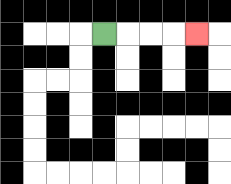{'start': '[4, 1]', 'end': '[8, 1]', 'path_directions': 'R,R,R,R', 'path_coordinates': '[[4, 1], [5, 1], [6, 1], [7, 1], [8, 1]]'}